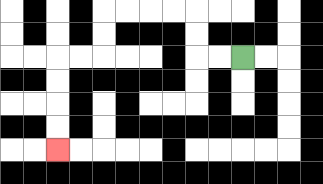{'start': '[10, 2]', 'end': '[2, 6]', 'path_directions': 'L,L,U,U,L,L,L,L,D,D,L,L,D,D,D,D', 'path_coordinates': '[[10, 2], [9, 2], [8, 2], [8, 1], [8, 0], [7, 0], [6, 0], [5, 0], [4, 0], [4, 1], [4, 2], [3, 2], [2, 2], [2, 3], [2, 4], [2, 5], [2, 6]]'}